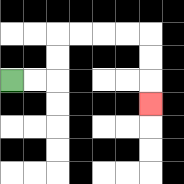{'start': '[0, 3]', 'end': '[6, 4]', 'path_directions': 'R,R,U,U,R,R,R,R,D,D,D', 'path_coordinates': '[[0, 3], [1, 3], [2, 3], [2, 2], [2, 1], [3, 1], [4, 1], [5, 1], [6, 1], [6, 2], [6, 3], [6, 4]]'}